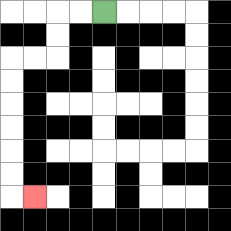{'start': '[4, 0]', 'end': '[1, 8]', 'path_directions': 'L,L,D,D,L,L,D,D,D,D,D,D,R', 'path_coordinates': '[[4, 0], [3, 0], [2, 0], [2, 1], [2, 2], [1, 2], [0, 2], [0, 3], [0, 4], [0, 5], [0, 6], [0, 7], [0, 8], [1, 8]]'}